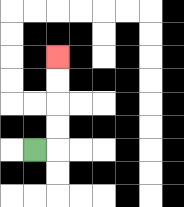{'start': '[1, 6]', 'end': '[2, 2]', 'path_directions': 'R,U,U,U,U', 'path_coordinates': '[[1, 6], [2, 6], [2, 5], [2, 4], [2, 3], [2, 2]]'}